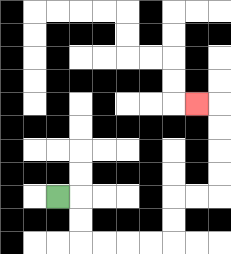{'start': '[2, 8]', 'end': '[8, 4]', 'path_directions': 'R,D,D,R,R,R,R,U,U,R,R,U,U,U,U,L', 'path_coordinates': '[[2, 8], [3, 8], [3, 9], [3, 10], [4, 10], [5, 10], [6, 10], [7, 10], [7, 9], [7, 8], [8, 8], [9, 8], [9, 7], [9, 6], [9, 5], [9, 4], [8, 4]]'}